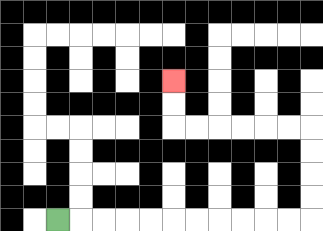{'start': '[2, 9]', 'end': '[7, 3]', 'path_directions': 'R,R,R,R,R,R,R,R,R,R,R,U,U,U,U,L,L,L,L,L,L,U,U', 'path_coordinates': '[[2, 9], [3, 9], [4, 9], [5, 9], [6, 9], [7, 9], [8, 9], [9, 9], [10, 9], [11, 9], [12, 9], [13, 9], [13, 8], [13, 7], [13, 6], [13, 5], [12, 5], [11, 5], [10, 5], [9, 5], [8, 5], [7, 5], [7, 4], [7, 3]]'}